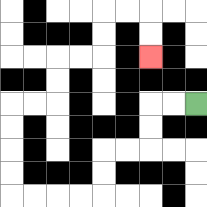{'start': '[8, 4]', 'end': '[6, 2]', 'path_directions': 'L,L,D,D,L,L,D,D,L,L,L,L,U,U,U,U,R,R,U,U,R,R,U,U,R,R,D,D', 'path_coordinates': '[[8, 4], [7, 4], [6, 4], [6, 5], [6, 6], [5, 6], [4, 6], [4, 7], [4, 8], [3, 8], [2, 8], [1, 8], [0, 8], [0, 7], [0, 6], [0, 5], [0, 4], [1, 4], [2, 4], [2, 3], [2, 2], [3, 2], [4, 2], [4, 1], [4, 0], [5, 0], [6, 0], [6, 1], [6, 2]]'}